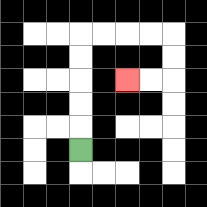{'start': '[3, 6]', 'end': '[5, 3]', 'path_directions': 'U,U,U,U,U,R,R,R,R,D,D,L,L', 'path_coordinates': '[[3, 6], [3, 5], [3, 4], [3, 3], [3, 2], [3, 1], [4, 1], [5, 1], [6, 1], [7, 1], [7, 2], [7, 3], [6, 3], [5, 3]]'}